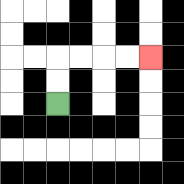{'start': '[2, 4]', 'end': '[6, 2]', 'path_directions': 'U,U,R,R,R,R', 'path_coordinates': '[[2, 4], [2, 3], [2, 2], [3, 2], [4, 2], [5, 2], [6, 2]]'}